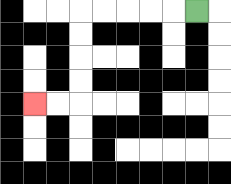{'start': '[8, 0]', 'end': '[1, 4]', 'path_directions': 'L,L,L,L,L,D,D,D,D,L,L', 'path_coordinates': '[[8, 0], [7, 0], [6, 0], [5, 0], [4, 0], [3, 0], [3, 1], [3, 2], [3, 3], [3, 4], [2, 4], [1, 4]]'}